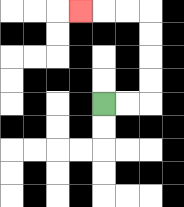{'start': '[4, 4]', 'end': '[3, 0]', 'path_directions': 'R,R,U,U,U,U,L,L,L', 'path_coordinates': '[[4, 4], [5, 4], [6, 4], [6, 3], [6, 2], [6, 1], [6, 0], [5, 0], [4, 0], [3, 0]]'}